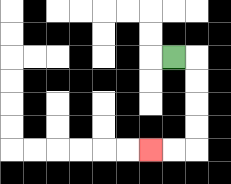{'start': '[7, 2]', 'end': '[6, 6]', 'path_directions': 'R,D,D,D,D,L,L', 'path_coordinates': '[[7, 2], [8, 2], [8, 3], [8, 4], [8, 5], [8, 6], [7, 6], [6, 6]]'}